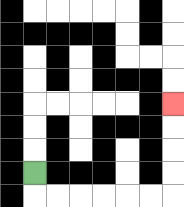{'start': '[1, 7]', 'end': '[7, 4]', 'path_directions': 'D,R,R,R,R,R,R,U,U,U,U', 'path_coordinates': '[[1, 7], [1, 8], [2, 8], [3, 8], [4, 8], [5, 8], [6, 8], [7, 8], [7, 7], [7, 6], [7, 5], [7, 4]]'}